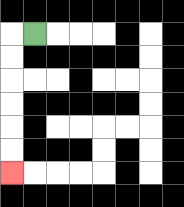{'start': '[1, 1]', 'end': '[0, 7]', 'path_directions': 'L,D,D,D,D,D,D', 'path_coordinates': '[[1, 1], [0, 1], [0, 2], [0, 3], [0, 4], [0, 5], [0, 6], [0, 7]]'}